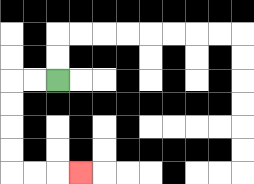{'start': '[2, 3]', 'end': '[3, 7]', 'path_directions': 'L,L,D,D,D,D,R,R,R', 'path_coordinates': '[[2, 3], [1, 3], [0, 3], [0, 4], [0, 5], [0, 6], [0, 7], [1, 7], [2, 7], [3, 7]]'}